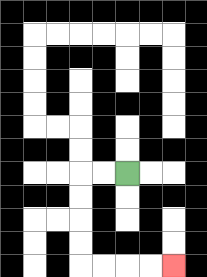{'start': '[5, 7]', 'end': '[7, 11]', 'path_directions': 'L,L,D,D,D,D,R,R,R,R', 'path_coordinates': '[[5, 7], [4, 7], [3, 7], [3, 8], [3, 9], [3, 10], [3, 11], [4, 11], [5, 11], [6, 11], [7, 11]]'}